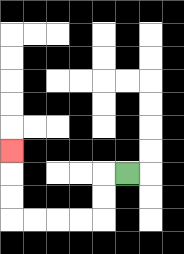{'start': '[5, 7]', 'end': '[0, 6]', 'path_directions': 'L,D,D,L,L,L,L,U,U,U', 'path_coordinates': '[[5, 7], [4, 7], [4, 8], [4, 9], [3, 9], [2, 9], [1, 9], [0, 9], [0, 8], [0, 7], [0, 6]]'}